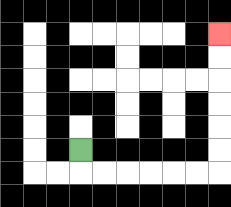{'start': '[3, 6]', 'end': '[9, 1]', 'path_directions': 'D,R,R,R,R,R,R,U,U,U,U,U,U', 'path_coordinates': '[[3, 6], [3, 7], [4, 7], [5, 7], [6, 7], [7, 7], [8, 7], [9, 7], [9, 6], [9, 5], [9, 4], [9, 3], [9, 2], [9, 1]]'}